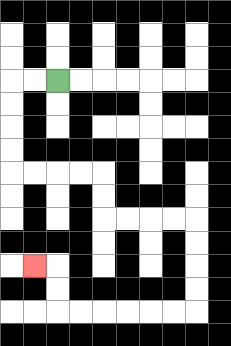{'start': '[2, 3]', 'end': '[1, 11]', 'path_directions': 'L,L,D,D,D,D,R,R,R,R,D,D,R,R,R,R,D,D,D,D,L,L,L,L,L,L,U,U,L', 'path_coordinates': '[[2, 3], [1, 3], [0, 3], [0, 4], [0, 5], [0, 6], [0, 7], [1, 7], [2, 7], [3, 7], [4, 7], [4, 8], [4, 9], [5, 9], [6, 9], [7, 9], [8, 9], [8, 10], [8, 11], [8, 12], [8, 13], [7, 13], [6, 13], [5, 13], [4, 13], [3, 13], [2, 13], [2, 12], [2, 11], [1, 11]]'}